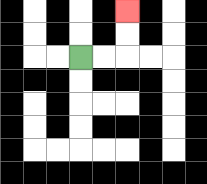{'start': '[3, 2]', 'end': '[5, 0]', 'path_directions': 'R,R,U,U', 'path_coordinates': '[[3, 2], [4, 2], [5, 2], [5, 1], [5, 0]]'}